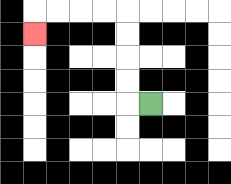{'start': '[6, 4]', 'end': '[1, 1]', 'path_directions': 'L,U,U,U,U,L,L,L,L,D', 'path_coordinates': '[[6, 4], [5, 4], [5, 3], [5, 2], [5, 1], [5, 0], [4, 0], [3, 0], [2, 0], [1, 0], [1, 1]]'}